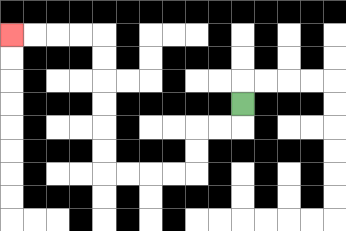{'start': '[10, 4]', 'end': '[0, 1]', 'path_directions': 'D,L,L,D,D,L,L,L,L,U,U,U,U,U,U,L,L,L,L', 'path_coordinates': '[[10, 4], [10, 5], [9, 5], [8, 5], [8, 6], [8, 7], [7, 7], [6, 7], [5, 7], [4, 7], [4, 6], [4, 5], [4, 4], [4, 3], [4, 2], [4, 1], [3, 1], [2, 1], [1, 1], [0, 1]]'}